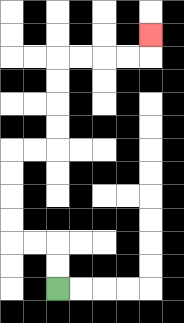{'start': '[2, 12]', 'end': '[6, 1]', 'path_directions': 'U,U,L,L,U,U,U,U,R,R,U,U,U,U,R,R,R,R,U', 'path_coordinates': '[[2, 12], [2, 11], [2, 10], [1, 10], [0, 10], [0, 9], [0, 8], [0, 7], [0, 6], [1, 6], [2, 6], [2, 5], [2, 4], [2, 3], [2, 2], [3, 2], [4, 2], [5, 2], [6, 2], [6, 1]]'}